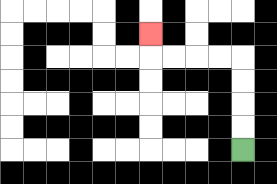{'start': '[10, 6]', 'end': '[6, 1]', 'path_directions': 'U,U,U,U,L,L,L,L,U', 'path_coordinates': '[[10, 6], [10, 5], [10, 4], [10, 3], [10, 2], [9, 2], [8, 2], [7, 2], [6, 2], [6, 1]]'}